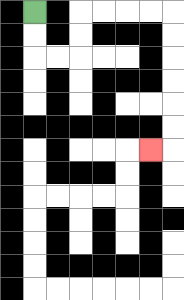{'start': '[1, 0]', 'end': '[6, 6]', 'path_directions': 'D,D,R,R,U,U,R,R,R,R,D,D,D,D,D,D,L', 'path_coordinates': '[[1, 0], [1, 1], [1, 2], [2, 2], [3, 2], [3, 1], [3, 0], [4, 0], [5, 0], [6, 0], [7, 0], [7, 1], [7, 2], [7, 3], [7, 4], [7, 5], [7, 6], [6, 6]]'}